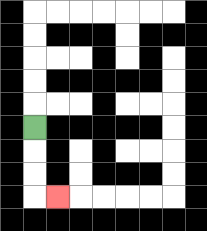{'start': '[1, 5]', 'end': '[2, 8]', 'path_directions': 'D,D,D,R', 'path_coordinates': '[[1, 5], [1, 6], [1, 7], [1, 8], [2, 8]]'}